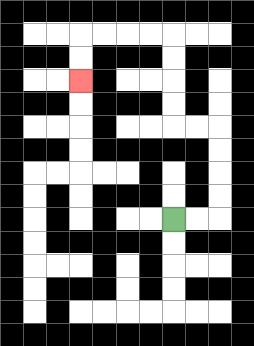{'start': '[7, 9]', 'end': '[3, 3]', 'path_directions': 'R,R,U,U,U,U,L,L,U,U,U,U,L,L,L,L,D,D', 'path_coordinates': '[[7, 9], [8, 9], [9, 9], [9, 8], [9, 7], [9, 6], [9, 5], [8, 5], [7, 5], [7, 4], [7, 3], [7, 2], [7, 1], [6, 1], [5, 1], [4, 1], [3, 1], [3, 2], [3, 3]]'}